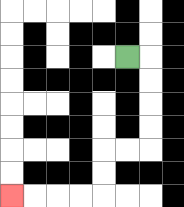{'start': '[5, 2]', 'end': '[0, 8]', 'path_directions': 'R,D,D,D,D,L,L,D,D,L,L,L,L', 'path_coordinates': '[[5, 2], [6, 2], [6, 3], [6, 4], [6, 5], [6, 6], [5, 6], [4, 6], [4, 7], [4, 8], [3, 8], [2, 8], [1, 8], [0, 8]]'}